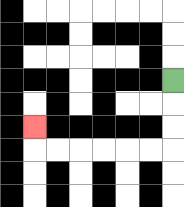{'start': '[7, 3]', 'end': '[1, 5]', 'path_directions': 'D,D,D,L,L,L,L,L,L,U', 'path_coordinates': '[[7, 3], [7, 4], [7, 5], [7, 6], [6, 6], [5, 6], [4, 6], [3, 6], [2, 6], [1, 6], [1, 5]]'}